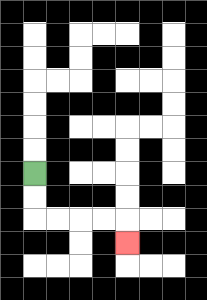{'start': '[1, 7]', 'end': '[5, 10]', 'path_directions': 'D,D,R,R,R,R,D', 'path_coordinates': '[[1, 7], [1, 8], [1, 9], [2, 9], [3, 9], [4, 9], [5, 9], [5, 10]]'}